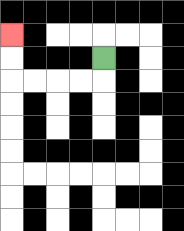{'start': '[4, 2]', 'end': '[0, 1]', 'path_directions': 'D,L,L,L,L,U,U', 'path_coordinates': '[[4, 2], [4, 3], [3, 3], [2, 3], [1, 3], [0, 3], [0, 2], [0, 1]]'}